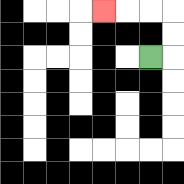{'start': '[6, 2]', 'end': '[4, 0]', 'path_directions': 'R,U,U,L,L,L', 'path_coordinates': '[[6, 2], [7, 2], [7, 1], [7, 0], [6, 0], [5, 0], [4, 0]]'}